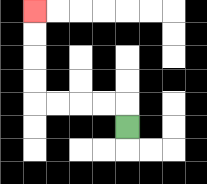{'start': '[5, 5]', 'end': '[1, 0]', 'path_directions': 'U,L,L,L,L,U,U,U,U', 'path_coordinates': '[[5, 5], [5, 4], [4, 4], [3, 4], [2, 4], [1, 4], [1, 3], [1, 2], [1, 1], [1, 0]]'}